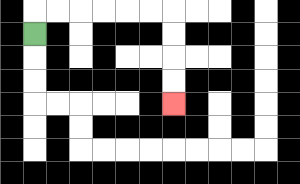{'start': '[1, 1]', 'end': '[7, 4]', 'path_directions': 'U,R,R,R,R,R,R,D,D,D,D', 'path_coordinates': '[[1, 1], [1, 0], [2, 0], [3, 0], [4, 0], [5, 0], [6, 0], [7, 0], [7, 1], [7, 2], [7, 3], [7, 4]]'}